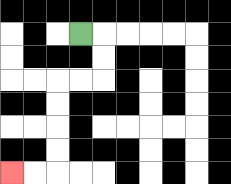{'start': '[3, 1]', 'end': '[0, 7]', 'path_directions': 'R,D,D,L,L,D,D,D,D,L,L', 'path_coordinates': '[[3, 1], [4, 1], [4, 2], [4, 3], [3, 3], [2, 3], [2, 4], [2, 5], [2, 6], [2, 7], [1, 7], [0, 7]]'}